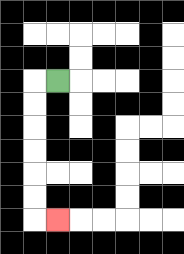{'start': '[2, 3]', 'end': '[2, 9]', 'path_directions': 'L,D,D,D,D,D,D,R', 'path_coordinates': '[[2, 3], [1, 3], [1, 4], [1, 5], [1, 6], [1, 7], [1, 8], [1, 9], [2, 9]]'}